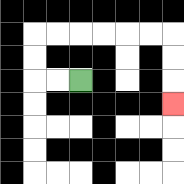{'start': '[3, 3]', 'end': '[7, 4]', 'path_directions': 'L,L,U,U,R,R,R,R,R,R,D,D,D', 'path_coordinates': '[[3, 3], [2, 3], [1, 3], [1, 2], [1, 1], [2, 1], [3, 1], [4, 1], [5, 1], [6, 1], [7, 1], [7, 2], [7, 3], [7, 4]]'}